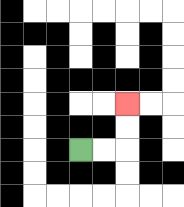{'start': '[3, 6]', 'end': '[5, 4]', 'path_directions': 'R,R,U,U', 'path_coordinates': '[[3, 6], [4, 6], [5, 6], [5, 5], [5, 4]]'}